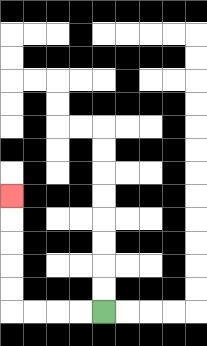{'start': '[4, 13]', 'end': '[0, 8]', 'path_directions': 'L,L,L,L,U,U,U,U,U', 'path_coordinates': '[[4, 13], [3, 13], [2, 13], [1, 13], [0, 13], [0, 12], [0, 11], [0, 10], [0, 9], [0, 8]]'}